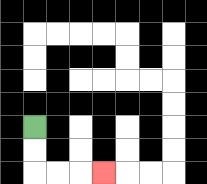{'start': '[1, 5]', 'end': '[4, 7]', 'path_directions': 'D,D,R,R,R', 'path_coordinates': '[[1, 5], [1, 6], [1, 7], [2, 7], [3, 7], [4, 7]]'}